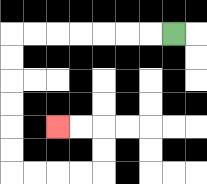{'start': '[7, 1]', 'end': '[2, 5]', 'path_directions': 'L,L,L,L,L,L,L,D,D,D,D,D,D,R,R,R,R,U,U,L,L', 'path_coordinates': '[[7, 1], [6, 1], [5, 1], [4, 1], [3, 1], [2, 1], [1, 1], [0, 1], [0, 2], [0, 3], [0, 4], [0, 5], [0, 6], [0, 7], [1, 7], [2, 7], [3, 7], [4, 7], [4, 6], [4, 5], [3, 5], [2, 5]]'}